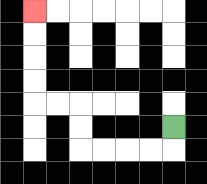{'start': '[7, 5]', 'end': '[1, 0]', 'path_directions': 'D,L,L,L,L,U,U,L,L,U,U,U,U', 'path_coordinates': '[[7, 5], [7, 6], [6, 6], [5, 6], [4, 6], [3, 6], [3, 5], [3, 4], [2, 4], [1, 4], [1, 3], [1, 2], [1, 1], [1, 0]]'}